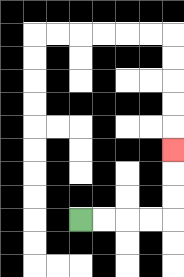{'start': '[3, 9]', 'end': '[7, 6]', 'path_directions': 'R,R,R,R,U,U,U', 'path_coordinates': '[[3, 9], [4, 9], [5, 9], [6, 9], [7, 9], [7, 8], [7, 7], [7, 6]]'}